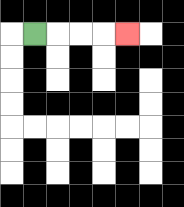{'start': '[1, 1]', 'end': '[5, 1]', 'path_directions': 'R,R,R,R', 'path_coordinates': '[[1, 1], [2, 1], [3, 1], [4, 1], [5, 1]]'}